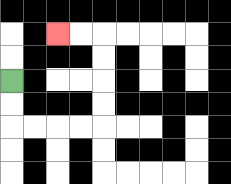{'start': '[0, 3]', 'end': '[2, 1]', 'path_directions': 'D,D,R,R,R,R,U,U,U,U,L,L', 'path_coordinates': '[[0, 3], [0, 4], [0, 5], [1, 5], [2, 5], [3, 5], [4, 5], [4, 4], [4, 3], [4, 2], [4, 1], [3, 1], [2, 1]]'}